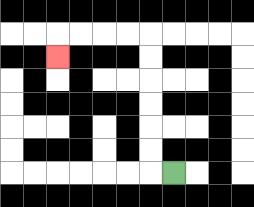{'start': '[7, 7]', 'end': '[2, 2]', 'path_directions': 'L,U,U,U,U,U,U,L,L,L,L,D', 'path_coordinates': '[[7, 7], [6, 7], [6, 6], [6, 5], [6, 4], [6, 3], [6, 2], [6, 1], [5, 1], [4, 1], [3, 1], [2, 1], [2, 2]]'}